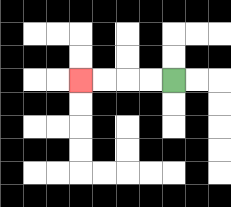{'start': '[7, 3]', 'end': '[3, 3]', 'path_directions': 'L,L,L,L', 'path_coordinates': '[[7, 3], [6, 3], [5, 3], [4, 3], [3, 3]]'}